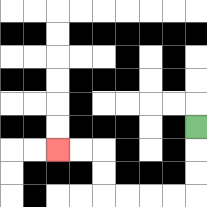{'start': '[8, 5]', 'end': '[2, 6]', 'path_directions': 'D,D,D,L,L,L,L,U,U,L,L', 'path_coordinates': '[[8, 5], [8, 6], [8, 7], [8, 8], [7, 8], [6, 8], [5, 8], [4, 8], [4, 7], [4, 6], [3, 6], [2, 6]]'}